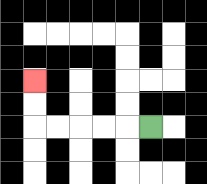{'start': '[6, 5]', 'end': '[1, 3]', 'path_directions': 'L,L,L,L,L,U,U', 'path_coordinates': '[[6, 5], [5, 5], [4, 5], [3, 5], [2, 5], [1, 5], [1, 4], [1, 3]]'}